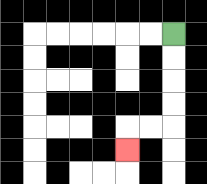{'start': '[7, 1]', 'end': '[5, 6]', 'path_directions': 'D,D,D,D,L,L,D', 'path_coordinates': '[[7, 1], [7, 2], [7, 3], [7, 4], [7, 5], [6, 5], [5, 5], [5, 6]]'}